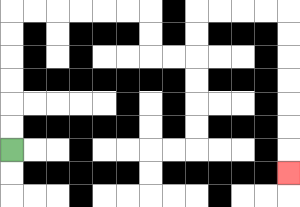{'start': '[0, 6]', 'end': '[12, 7]', 'path_directions': 'U,U,U,U,U,U,R,R,R,R,R,R,D,D,R,R,U,U,R,R,R,R,D,D,D,D,D,D,D', 'path_coordinates': '[[0, 6], [0, 5], [0, 4], [0, 3], [0, 2], [0, 1], [0, 0], [1, 0], [2, 0], [3, 0], [4, 0], [5, 0], [6, 0], [6, 1], [6, 2], [7, 2], [8, 2], [8, 1], [8, 0], [9, 0], [10, 0], [11, 0], [12, 0], [12, 1], [12, 2], [12, 3], [12, 4], [12, 5], [12, 6], [12, 7]]'}